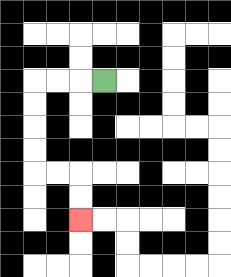{'start': '[4, 3]', 'end': '[3, 9]', 'path_directions': 'L,L,L,D,D,D,D,R,R,D,D', 'path_coordinates': '[[4, 3], [3, 3], [2, 3], [1, 3], [1, 4], [1, 5], [1, 6], [1, 7], [2, 7], [3, 7], [3, 8], [3, 9]]'}